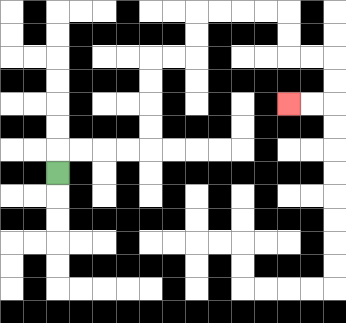{'start': '[2, 7]', 'end': '[12, 4]', 'path_directions': 'U,R,R,R,R,U,U,U,U,R,R,U,U,R,R,R,R,D,D,R,R,D,D,L,L', 'path_coordinates': '[[2, 7], [2, 6], [3, 6], [4, 6], [5, 6], [6, 6], [6, 5], [6, 4], [6, 3], [6, 2], [7, 2], [8, 2], [8, 1], [8, 0], [9, 0], [10, 0], [11, 0], [12, 0], [12, 1], [12, 2], [13, 2], [14, 2], [14, 3], [14, 4], [13, 4], [12, 4]]'}